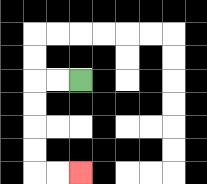{'start': '[3, 3]', 'end': '[3, 7]', 'path_directions': 'L,L,D,D,D,D,R,R', 'path_coordinates': '[[3, 3], [2, 3], [1, 3], [1, 4], [1, 5], [1, 6], [1, 7], [2, 7], [3, 7]]'}